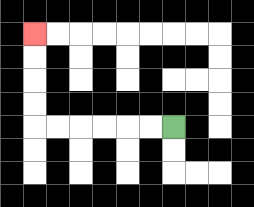{'start': '[7, 5]', 'end': '[1, 1]', 'path_directions': 'L,L,L,L,L,L,U,U,U,U', 'path_coordinates': '[[7, 5], [6, 5], [5, 5], [4, 5], [3, 5], [2, 5], [1, 5], [1, 4], [1, 3], [1, 2], [1, 1]]'}